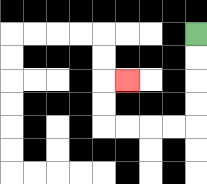{'start': '[8, 1]', 'end': '[5, 3]', 'path_directions': 'D,D,D,D,L,L,L,L,U,U,R', 'path_coordinates': '[[8, 1], [8, 2], [8, 3], [8, 4], [8, 5], [7, 5], [6, 5], [5, 5], [4, 5], [4, 4], [4, 3], [5, 3]]'}